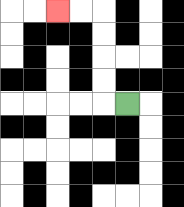{'start': '[5, 4]', 'end': '[2, 0]', 'path_directions': 'L,U,U,U,U,L,L', 'path_coordinates': '[[5, 4], [4, 4], [4, 3], [4, 2], [4, 1], [4, 0], [3, 0], [2, 0]]'}